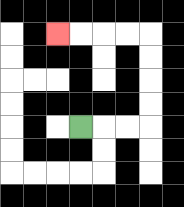{'start': '[3, 5]', 'end': '[2, 1]', 'path_directions': 'R,R,R,U,U,U,U,L,L,L,L', 'path_coordinates': '[[3, 5], [4, 5], [5, 5], [6, 5], [6, 4], [6, 3], [6, 2], [6, 1], [5, 1], [4, 1], [3, 1], [2, 1]]'}